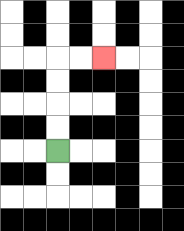{'start': '[2, 6]', 'end': '[4, 2]', 'path_directions': 'U,U,U,U,R,R', 'path_coordinates': '[[2, 6], [2, 5], [2, 4], [2, 3], [2, 2], [3, 2], [4, 2]]'}